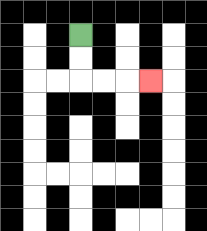{'start': '[3, 1]', 'end': '[6, 3]', 'path_directions': 'D,D,R,R,R', 'path_coordinates': '[[3, 1], [3, 2], [3, 3], [4, 3], [5, 3], [6, 3]]'}